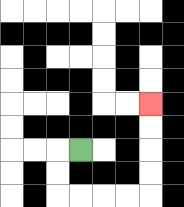{'start': '[3, 6]', 'end': '[6, 4]', 'path_directions': 'L,D,D,R,R,R,R,U,U,U,U', 'path_coordinates': '[[3, 6], [2, 6], [2, 7], [2, 8], [3, 8], [4, 8], [5, 8], [6, 8], [6, 7], [6, 6], [6, 5], [6, 4]]'}